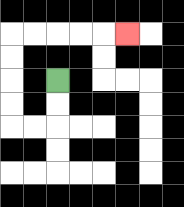{'start': '[2, 3]', 'end': '[5, 1]', 'path_directions': 'D,D,L,L,U,U,U,U,R,R,R,R,R', 'path_coordinates': '[[2, 3], [2, 4], [2, 5], [1, 5], [0, 5], [0, 4], [0, 3], [0, 2], [0, 1], [1, 1], [2, 1], [3, 1], [4, 1], [5, 1]]'}